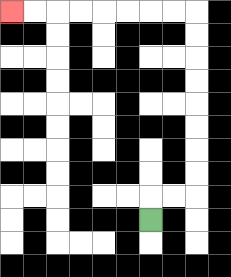{'start': '[6, 9]', 'end': '[0, 0]', 'path_directions': 'U,R,R,U,U,U,U,U,U,U,U,L,L,L,L,L,L,L,L', 'path_coordinates': '[[6, 9], [6, 8], [7, 8], [8, 8], [8, 7], [8, 6], [8, 5], [8, 4], [8, 3], [8, 2], [8, 1], [8, 0], [7, 0], [6, 0], [5, 0], [4, 0], [3, 0], [2, 0], [1, 0], [0, 0]]'}